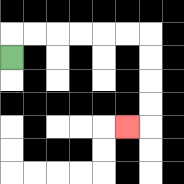{'start': '[0, 2]', 'end': '[5, 5]', 'path_directions': 'U,R,R,R,R,R,R,D,D,D,D,L', 'path_coordinates': '[[0, 2], [0, 1], [1, 1], [2, 1], [3, 1], [4, 1], [5, 1], [6, 1], [6, 2], [6, 3], [6, 4], [6, 5], [5, 5]]'}